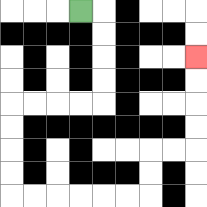{'start': '[3, 0]', 'end': '[8, 2]', 'path_directions': 'R,D,D,D,D,L,L,L,L,D,D,D,D,R,R,R,R,R,R,U,U,R,R,U,U,U,U', 'path_coordinates': '[[3, 0], [4, 0], [4, 1], [4, 2], [4, 3], [4, 4], [3, 4], [2, 4], [1, 4], [0, 4], [0, 5], [0, 6], [0, 7], [0, 8], [1, 8], [2, 8], [3, 8], [4, 8], [5, 8], [6, 8], [6, 7], [6, 6], [7, 6], [8, 6], [8, 5], [8, 4], [8, 3], [8, 2]]'}